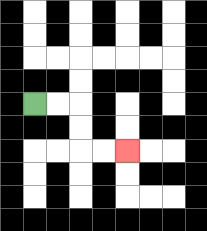{'start': '[1, 4]', 'end': '[5, 6]', 'path_directions': 'R,R,D,D,R,R', 'path_coordinates': '[[1, 4], [2, 4], [3, 4], [3, 5], [3, 6], [4, 6], [5, 6]]'}